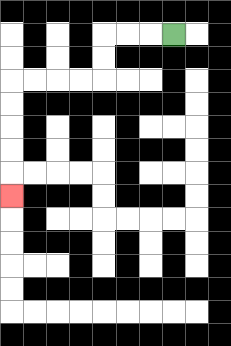{'start': '[7, 1]', 'end': '[0, 8]', 'path_directions': 'L,L,L,D,D,L,L,L,L,D,D,D,D,D', 'path_coordinates': '[[7, 1], [6, 1], [5, 1], [4, 1], [4, 2], [4, 3], [3, 3], [2, 3], [1, 3], [0, 3], [0, 4], [0, 5], [0, 6], [0, 7], [0, 8]]'}